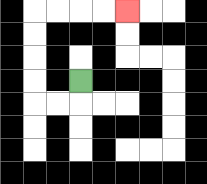{'start': '[3, 3]', 'end': '[5, 0]', 'path_directions': 'D,L,L,U,U,U,U,R,R,R,R', 'path_coordinates': '[[3, 3], [3, 4], [2, 4], [1, 4], [1, 3], [1, 2], [1, 1], [1, 0], [2, 0], [3, 0], [4, 0], [5, 0]]'}